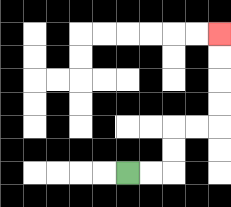{'start': '[5, 7]', 'end': '[9, 1]', 'path_directions': 'R,R,U,U,R,R,U,U,U,U', 'path_coordinates': '[[5, 7], [6, 7], [7, 7], [7, 6], [7, 5], [8, 5], [9, 5], [9, 4], [9, 3], [9, 2], [9, 1]]'}